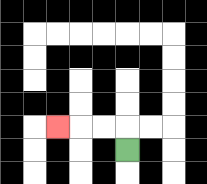{'start': '[5, 6]', 'end': '[2, 5]', 'path_directions': 'U,L,L,L', 'path_coordinates': '[[5, 6], [5, 5], [4, 5], [3, 5], [2, 5]]'}